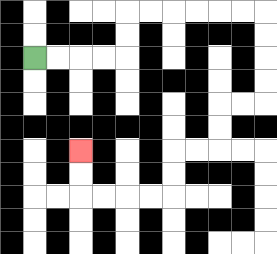{'start': '[1, 2]', 'end': '[3, 6]', 'path_directions': 'R,R,R,R,U,U,R,R,R,R,R,R,D,D,D,D,L,L,D,D,L,L,D,D,L,L,L,L,U,U', 'path_coordinates': '[[1, 2], [2, 2], [3, 2], [4, 2], [5, 2], [5, 1], [5, 0], [6, 0], [7, 0], [8, 0], [9, 0], [10, 0], [11, 0], [11, 1], [11, 2], [11, 3], [11, 4], [10, 4], [9, 4], [9, 5], [9, 6], [8, 6], [7, 6], [7, 7], [7, 8], [6, 8], [5, 8], [4, 8], [3, 8], [3, 7], [3, 6]]'}